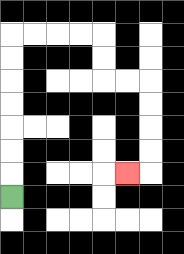{'start': '[0, 8]', 'end': '[5, 7]', 'path_directions': 'U,U,U,U,U,U,U,R,R,R,R,D,D,R,R,D,D,D,D,L', 'path_coordinates': '[[0, 8], [0, 7], [0, 6], [0, 5], [0, 4], [0, 3], [0, 2], [0, 1], [1, 1], [2, 1], [3, 1], [4, 1], [4, 2], [4, 3], [5, 3], [6, 3], [6, 4], [6, 5], [6, 6], [6, 7], [5, 7]]'}